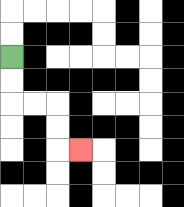{'start': '[0, 2]', 'end': '[3, 6]', 'path_directions': 'D,D,R,R,D,D,R', 'path_coordinates': '[[0, 2], [0, 3], [0, 4], [1, 4], [2, 4], [2, 5], [2, 6], [3, 6]]'}